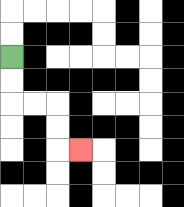{'start': '[0, 2]', 'end': '[3, 6]', 'path_directions': 'D,D,R,R,D,D,R', 'path_coordinates': '[[0, 2], [0, 3], [0, 4], [1, 4], [2, 4], [2, 5], [2, 6], [3, 6]]'}